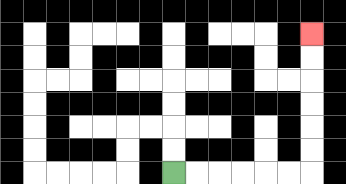{'start': '[7, 7]', 'end': '[13, 1]', 'path_directions': 'R,R,R,R,R,R,U,U,U,U,U,U', 'path_coordinates': '[[7, 7], [8, 7], [9, 7], [10, 7], [11, 7], [12, 7], [13, 7], [13, 6], [13, 5], [13, 4], [13, 3], [13, 2], [13, 1]]'}